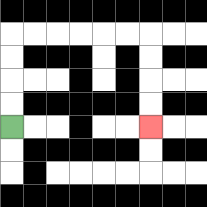{'start': '[0, 5]', 'end': '[6, 5]', 'path_directions': 'U,U,U,U,R,R,R,R,R,R,D,D,D,D', 'path_coordinates': '[[0, 5], [0, 4], [0, 3], [0, 2], [0, 1], [1, 1], [2, 1], [3, 1], [4, 1], [5, 1], [6, 1], [6, 2], [6, 3], [6, 4], [6, 5]]'}